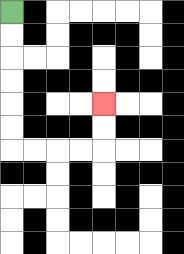{'start': '[0, 0]', 'end': '[4, 4]', 'path_directions': 'D,D,D,D,D,D,R,R,R,R,U,U', 'path_coordinates': '[[0, 0], [0, 1], [0, 2], [0, 3], [0, 4], [0, 5], [0, 6], [1, 6], [2, 6], [3, 6], [4, 6], [4, 5], [4, 4]]'}